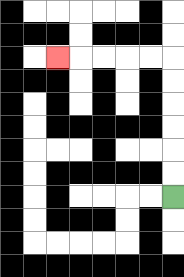{'start': '[7, 8]', 'end': '[2, 2]', 'path_directions': 'U,U,U,U,U,U,L,L,L,L,L', 'path_coordinates': '[[7, 8], [7, 7], [7, 6], [7, 5], [7, 4], [7, 3], [7, 2], [6, 2], [5, 2], [4, 2], [3, 2], [2, 2]]'}